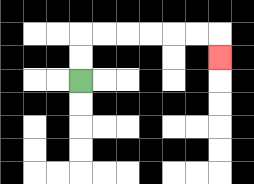{'start': '[3, 3]', 'end': '[9, 2]', 'path_directions': 'U,U,R,R,R,R,R,R,D', 'path_coordinates': '[[3, 3], [3, 2], [3, 1], [4, 1], [5, 1], [6, 1], [7, 1], [8, 1], [9, 1], [9, 2]]'}